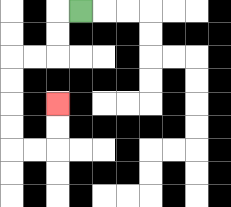{'start': '[3, 0]', 'end': '[2, 4]', 'path_directions': 'L,D,D,L,L,D,D,D,D,R,R,U,U', 'path_coordinates': '[[3, 0], [2, 0], [2, 1], [2, 2], [1, 2], [0, 2], [0, 3], [0, 4], [0, 5], [0, 6], [1, 6], [2, 6], [2, 5], [2, 4]]'}